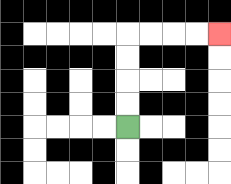{'start': '[5, 5]', 'end': '[9, 1]', 'path_directions': 'U,U,U,U,R,R,R,R', 'path_coordinates': '[[5, 5], [5, 4], [5, 3], [5, 2], [5, 1], [6, 1], [7, 1], [8, 1], [9, 1]]'}